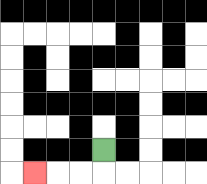{'start': '[4, 6]', 'end': '[1, 7]', 'path_directions': 'D,L,L,L', 'path_coordinates': '[[4, 6], [4, 7], [3, 7], [2, 7], [1, 7]]'}